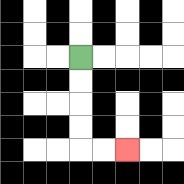{'start': '[3, 2]', 'end': '[5, 6]', 'path_directions': 'D,D,D,D,R,R', 'path_coordinates': '[[3, 2], [3, 3], [3, 4], [3, 5], [3, 6], [4, 6], [5, 6]]'}